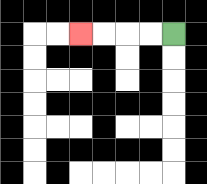{'start': '[7, 1]', 'end': '[3, 1]', 'path_directions': 'L,L,L,L', 'path_coordinates': '[[7, 1], [6, 1], [5, 1], [4, 1], [3, 1]]'}